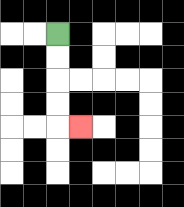{'start': '[2, 1]', 'end': '[3, 5]', 'path_directions': 'D,D,D,D,R', 'path_coordinates': '[[2, 1], [2, 2], [2, 3], [2, 4], [2, 5], [3, 5]]'}